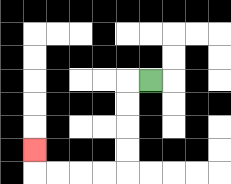{'start': '[6, 3]', 'end': '[1, 6]', 'path_directions': 'L,D,D,D,D,L,L,L,L,U', 'path_coordinates': '[[6, 3], [5, 3], [5, 4], [5, 5], [5, 6], [5, 7], [4, 7], [3, 7], [2, 7], [1, 7], [1, 6]]'}